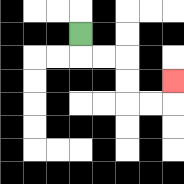{'start': '[3, 1]', 'end': '[7, 3]', 'path_directions': 'D,R,R,D,D,R,R,U', 'path_coordinates': '[[3, 1], [3, 2], [4, 2], [5, 2], [5, 3], [5, 4], [6, 4], [7, 4], [7, 3]]'}